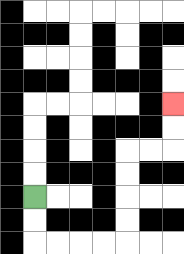{'start': '[1, 8]', 'end': '[7, 4]', 'path_directions': 'D,D,R,R,R,R,U,U,U,U,R,R,U,U', 'path_coordinates': '[[1, 8], [1, 9], [1, 10], [2, 10], [3, 10], [4, 10], [5, 10], [5, 9], [5, 8], [5, 7], [5, 6], [6, 6], [7, 6], [7, 5], [7, 4]]'}